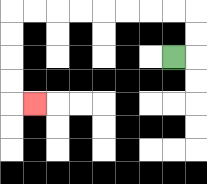{'start': '[7, 2]', 'end': '[1, 4]', 'path_directions': 'R,U,U,L,L,L,L,L,L,L,L,D,D,D,D,R', 'path_coordinates': '[[7, 2], [8, 2], [8, 1], [8, 0], [7, 0], [6, 0], [5, 0], [4, 0], [3, 0], [2, 0], [1, 0], [0, 0], [0, 1], [0, 2], [0, 3], [0, 4], [1, 4]]'}